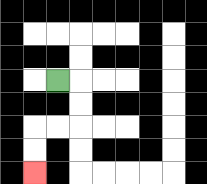{'start': '[2, 3]', 'end': '[1, 7]', 'path_directions': 'R,D,D,L,L,D,D', 'path_coordinates': '[[2, 3], [3, 3], [3, 4], [3, 5], [2, 5], [1, 5], [1, 6], [1, 7]]'}